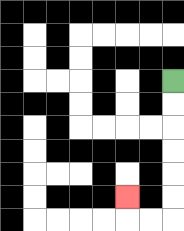{'start': '[7, 3]', 'end': '[5, 8]', 'path_directions': 'D,D,D,D,D,D,L,L,U', 'path_coordinates': '[[7, 3], [7, 4], [7, 5], [7, 6], [7, 7], [7, 8], [7, 9], [6, 9], [5, 9], [5, 8]]'}